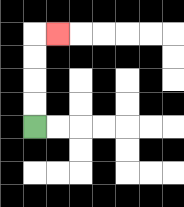{'start': '[1, 5]', 'end': '[2, 1]', 'path_directions': 'U,U,U,U,R', 'path_coordinates': '[[1, 5], [1, 4], [1, 3], [1, 2], [1, 1], [2, 1]]'}